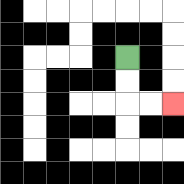{'start': '[5, 2]', 'end': '[7, 4]', 'path_directions': 'D,D,R,R', 'path_coordinates': '[[5, 2], [5, 3], [5, 4], [6, 4], [7, 4]]'}